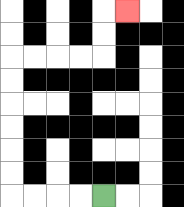{'start': '[4, 8]', 'end': '[5, 0]', 'path_directions': 'L,L,L,L,U,U,U,U,U,U,R,R,R,R,U,U,R', 'path_coordinates': '[[4, 8], [3, 8], [2, 8], [1, 8], [0, 8], [0, 7], [0, 6], [0, 5], [0, 4], [0, 3], [0, 2], [1, 2], [2, 2], [3, 2], [4, 2], [4, 1], [4, 0], [5, 0]]'}